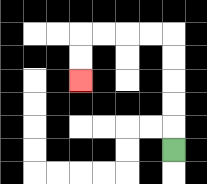{'start': '[7, 6]', 'end': '[3, 3]', 'path_directions': 'U,U,U,U,U,L,L,L,L,D,D', 'path_coordinates': '[[7, 6], [7, 5], [7, 4], [7, 3], [7, 2], [7, 1], [6, 1], [5, 1], [4, 1], [3, 1], [3, 2], [3, 3]]'}